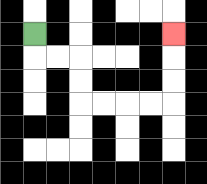{'start': '[1, 1]', 'end': '[7, 1]', 'path_directions': 'D,R,R,D,D,R,R,R,R,U,U,U', 'path_coordinates': '[[1, 1], [1, 2], [2, 2], [3, 2], [3, 3], [3, 4], [4, 4], [5, 4], [6, 4], [7, 4], [7, 3], [7, 2], [7, 1]]'}